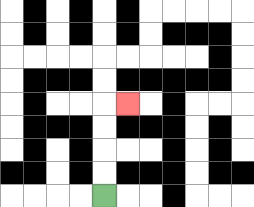{'start': '[4, 8]', 'end': '[5, 4]', 'path_directions': 'U,U,U,U,R', 'path_coordinates': '[[4, 8], [4, 7], [4, 6], [4, 5], [4, 4], [5, 4]]'}